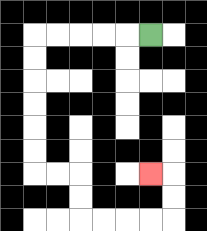{'start': '[6, 1]', 'end': '[6, 7]', 'path_directions': 'L,L,L,L,L,D,D,D,D,D,D,R,R,D,D,R,R,R,R,U,U,L', 'path_coordinates': '[[6, 1], [5, 1], [4, 1], [3, 1], [2, 1], [1, 1], [1, 2], [1, 3], [1, 4], [1, 5], [1, 6], [1, 7], [2, 7], [3, 7], [3, 8], [3, 9], [4, 9], [5, 9], [6, 9], [7, 9], [7, 8], [7, 7], [6, 7]]'}